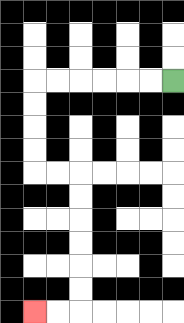{'start': '[7, 3]', 'end': '[1, 13]', 'path_directions': 'L,L,L,L,L,L,D,D,D,D,R,R,D,D,D,D,D,D,L,L', 'path_coordinates': '[[7, 3], [6, 3], [5, 3], [4, 3], [3, 3], [2, 3], [1, 3], [1, 4], [1, 5], [1, 6], [1, 7], [2, 7], [3, 7], [3, 8], [3, 9], [3, 10], [3, 11], [3, 12], [3, 13], [2, 13], [1, 13]]'}